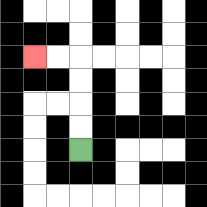{'start': '[3, 6]', 'end': '[1, 2]', 'path_directions': 'U,U,U,U,L,L', 'path_coordinates': '[[3, 6], [3, 5], [3, 4], [3, 3], [3, 2], [2, 2], [1, 2]]'}